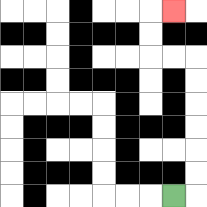{'start': '[7, 8]', 'end': '[7, 0]', 'path_directions': 'R,U,U,U,U,U,U,L,L,U,U,R', 'path_coordinates': '[[7, 8], [8, 8], [8, 7], [8, 6], [8, 5], [8, 4], [8, 3], [8, 2], [7, 2], [6, 2], [6, 1], [6, 0], [7, 0]]'}